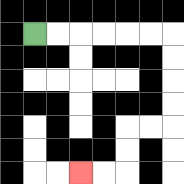{'start': '[1, 1]', 'end': '[3, 7]', 'path_directions': 'R,R,R,R,R,R,D,D,D,D,L,L,D,D,L,L', 'path_coordinates': '[[1, 1], [2, 1], [3, 1], [4, 1], [5, 1], [6, 1], [7, 1], [7, 2], [7, 3], [7, 4], [7, 5], [6, 5], [5, 5], [5, 6], [5, 7], [4, 7], [3, 7]]'}